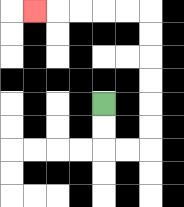{'start': '[4, 4]', 'end': '[1, 0]', 'path_directions': 'D,D,R,R,U,U,U,U,U,U,L,L,L,L,L', 'path_coordinates': '[[4, 4], [4, 5], [4, 6], [5, 6], [6, 6], [6, 5], [6, 4], [6, 3], [6, 2], [6, 1], [6, 0], [5, 0], [4, 0], [3, 0], [2, 0], [1, 0]]'}